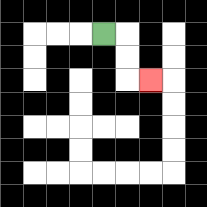{'start': '[4, 1]', 'end': '[6, 3]', 'path_directions': 'R,D,D,R', 'path_coordinates': '[[4, 1], [5, 1], [5, 2], [5, 3], [6, 3]]'}